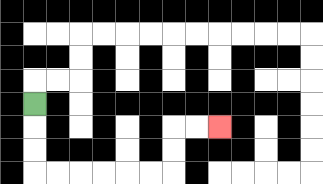{'start': '[1, 4]', 'end': '[9, 5]', 'path_directions': 'D,D,D,R,R,R,R,R,R,U,U,R,R', 'path_coordinates': '[[1, 4], [1, 5], [1, 6], [1, 7], [2, 7], [3, 7], [4, 7], [5, 7], [6, 7], [7, 7], [7, 6], [7, 5], [8, 5], [9, 5]]'}